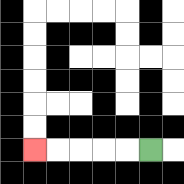{'start': '[6, 6]', 'end': '[1, 6]', 'path_directions': 'L,L,L,L,L', 'path_coordinates': '[[6, 6], [5, 6], [4, 6], [3, 6], [2, 6], [1, 6]]'}